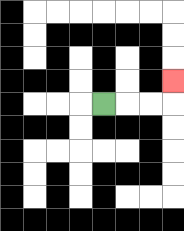{'start': '[4, 4]', 'end': '[7, 3]', 'path_directions': 'R,R,R,U', 'path_coordinates': '[[4, 4], [5, 4], [6, 4], [7, 4], [7, 3]]'}